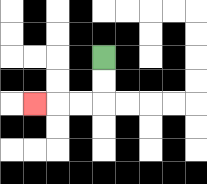{'start': '[4, 2]', 'end': '[1, 4]', 'path_directions': 'D,D,L,L,L', 'path_coordinates': '[[4, 2], [4, 3], [4, 4], [3, 4], [2, 4], [1, 4]]'}